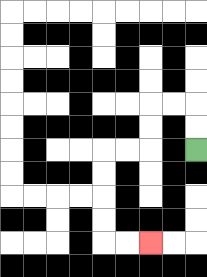{'start': '[8, 6]', 'end': '[6, 10]', 'path_directions': 'U,U,L,L,D,D,L,L,D,D,D,D,R,R', 'path_coordinates': '[[8, 6], [8, 5], [8, 4], [7, 4], [6, 4], [6, 5], [6, 6], [5, 6], [4, 6], [4, 7], [4, 8], [4, 9], [4, 10], [5, 10], [6, 10]]'}